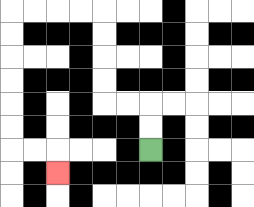{'start': '[6, 6]', 'end': '[2, 7]', 'path_directions': 'U,U,L,L,U,U,U,U,L,L,L,L,D,D,D,D,D,D,R,R,D', 'path_coordinates': '[[6, 6], [6, 5], [6, 4], [5, 4], [4, 4], [4, 3], [4, 2], [4, 1], [4, 0], [3, 0], [2, 0], [1, 0], [0, 0], [0, 1], [0, 2], [0, 3], [0, 4], [0, 5], [0, 6], [1, 6], [2, 6], [2, 7]]'}